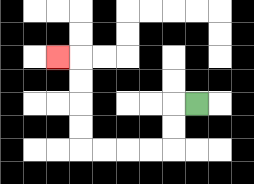{'start': '[8, 4]', 'end': '[2, 2]', 'path_directions': 'L,D,D,L,L,L,L,U,U,U,U,L', 'path_coordinates': '[[8, 4], [7, 4], [7, 5], [7, 6], [6, 6], [5, 6], [4, 6], [3, 6], [3, 5], [3, 4], [3, 3], [3, 2], [2, 2]]'}